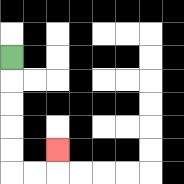{'start': '[0, 2]', 'end': '[2, 6]', 'path_directions': 'D,D,D,D,D,R,R,U', 'path_coordinates': '[[0, 2], [0, 3], [0, 4], [0, 5], [0, 6], [0, 7], [1, 7], [2, 7], [2, 6]]'}